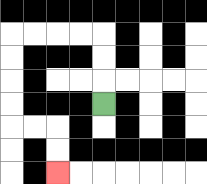{'start': '[4, 4]', 'end': '[2, 7]', 'path_directions': 'U,U,U,L,L,L,L,D,D,D,D,R,R,D,D', 'path_coordinates': '[[4, 4], [4, 3], [4, 2], [4, 1], [3, 1], [2, 1], [1, 1], [0, 1], [0, 2], [0, 3], [0, 4], [0, 5], [1, 5], [2, 5], [2, 6], [2, 7]]'}